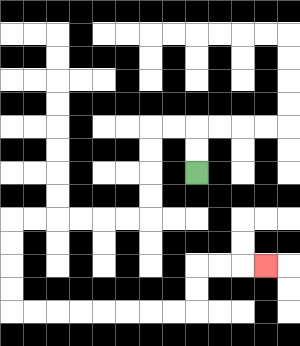{'start': '[8, 7]', 'end': '[11, 11]', 'path_directions': 'U,U,L,L,D,D,D,D,L,L,L,L,L,L,D,D,D,D,R,R,R,R,R,R,R,R,U,U,R,R,R', 'path_coordinates': '[[8, 7], [8, 6], [8, 5], [7, 5], [6, 5], [6, 6], [6, 7], [6, 8], [6, 9], [5, 9], [4, 9], [3, 9], [2, 9], [1, 9], [0, 9], [0, 10], [0, 11], [0, 12], [0, 13], [1, 13], [2, 13], [3, 13], [4, 13], [5, 13], [6, 13], [7, 13], [8, 13], [8, 12], [8, 11], [9, 11], [10, 11], [11, 11]]'}